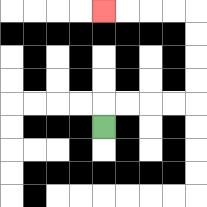{'start': '[4, 5]', 'end': '[4, 0]', 'path_directions': 'U,R,R,R,R,U,U,U,U,L,L,L,L', 'path_coordinates': '[[4, 5], [4, 4], [5, 4], [6, 4], [7, 4], [8, 4], [8, 3], [8, 2], [8, 1], [8, 0], [7, 0], [6, 0], [5, 0], [4, 0]]'}